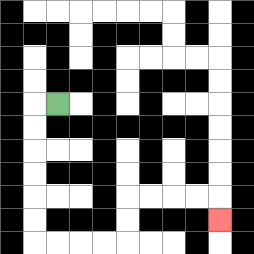{'start': '[2, 4]', 'end': '[9, 9]', 'path_directions': 'L,D,D,D,D,D,D,R,R,R,R,U,U,R,R,R,R,D', 'path_coordinates': '[[2, 4], [1, 4], [1, 5], [1, 6], [1, 7], [1, 8], [1, 9], [1, 10], [2, 10], [3, 10], [4, 10], [5, 10], [5, 9], [5, 8], [6, 8], [7, 8], [8, 8], [9, 8], [9, 9]]'}